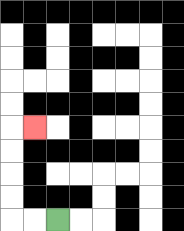{'start': '[2, 9]', 'end': '[1, 5]', 'path_directions': 'L,L,U,U,U,U,R', 'path_coordinates': '[[2, 9], [1, 9], [0, 9], [0, 8], [0, 7], [0, 6], [0, 5], [1, 5]]'}